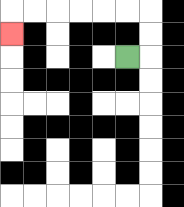{'start': '[5, 2]', 'end': '[0, 1]', 'path_directions': 'R,U,U,L,L,L,L,L,L,D', 'path_coordinates': '[[5, 2], [6, 2], [6, 1], [6, 0], [5, 0], [4, 0], [3, 0], [2, 0], [1, 0], [0, 0], [0, 1]]'}